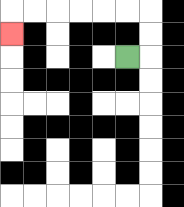{'start': '[5, 2]', 'end': '[0, 1]', 'path_directions': 'R,U,U,L,L,L,L,L,L,D', 'path_coordinates': '[[5, 2], [6, 2], [6, 1], [6, 0], [5, 0], [4, 0], [3, 0], [2, 0], [1, 0], [0, 0], [0, 1]]'}